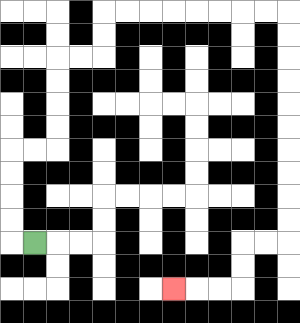{'start': '[1, 10]', 'end': '[7, 12]', 'path_directions': 'L,U,U,U,U,R,R,U,U,U,U,R,R,U,U,R,R,R,R,R,R,R,R,D,D,D,D,D,D,D,D,D,D,L,L,D,D,L,L,L', 'path_coordinates': '[[1, 10], [0, 10], [0, 9], [0, 8], [0, 7], [0, 6], [1, 6], [2, 6], [2, 5], [2, 4], [2, 3], [2, 2], [3, 2], [4, 2], [4, 1], [4, 0], [5, 0], [6, 0], [7, 0], [8, 0], [9, 0], [10, 0], [11, 0], [12, 0], [12, 1], [12, 2], [12, 3], [12, 4], [12, 5], [12, 6], [12, 7], [12, 8], [12, 9], [12, 10], [11, 10], [10, 10], [10, 11], [10, 12], [9, 12], [8, 12], [7, 12]]'}